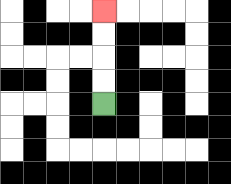{'start': '[4, 4]', 'end': '[4, 0]', 'path_directions': 'U,U,U,U', 'path_coordinates': '[[4, 4], [4, 3], [4, 2], [4, 1], [4, 0]]'}